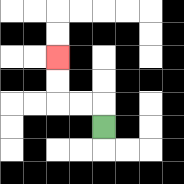{'start': '[4, 5]', 'end': '[2, 2]', 'path_directions': 'U,L,L,U,U', 'path_coordinates': '[[4, 5], [4, 4], [3, 4], [2, 4], [2, 3], [2, 2]]'}